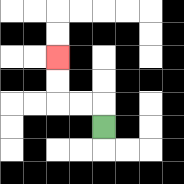{'start': '[4, 5]', 'end': '[2, 2]', 'path_directions': 'U,L,L,U,U', 'path_coordinates': '[[4, 5], [4, 4], [3, 4], [2, 4], [2, 3], [2, 2]]'}